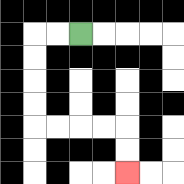{'start': '[3, 1]', 'end': '[5, 7]', 'path_directions': 'L,L,D,D,D,D,R,R,R,R,D,D', 'path_coordinates': '[[3, 1], [2, 1], [1, 1], [1, 2], [1, 3], [1, 4], [1, 5], [2, 5], [3, 5], [4, 5], [5, 5], [5, 6], [5, 7]]'}